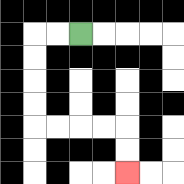{'start': '[3, 1]', 'end': '[5, 7]', 'path_directions': 'L,L,D,D,D,D,R,R,R,R,D,D', 'path_coordinates': '[[3, 1], [2, 1], [1, 1], [1, 2], [1, 3], [1, 4], [1, 5], [2, 5], [3, 5], [4, 5], [5, 5], [5, 6], [5, 7]]'}